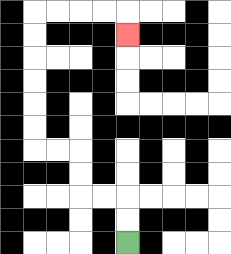{'start': '[5, 10]', 'end': '[5, 1]', 'path_directions': 'U,U,L,L,U,U,L,L,U,U,U,U,U,U,R,R,R,R,D', 'path_coordinates': '[[5, 10], [5, 9], [5, 8], [4, 8], [3, 8], [3, 7], [3, 6], [2, 6], [1, 6], [1, 5], [1, 4], [1, 3], [1, 2], [1, 1], [1, 0], [2, 0], [3, 0], [4, 0], [5, 0], [5, 1]]'}